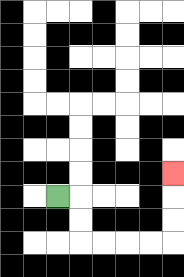{'start': '[2, 8]', 'end': '[7, 7]', 'path_directions': 'R,D,D,R,R,R,R,U,U,U', 'path_coordinates': '[[2, 8], [3, 8], [3, 9], [3, 10], [4, 10], [5, 10], [6, 10], [7, 10], [7, 9], [7, 8], [7, 7]]'}